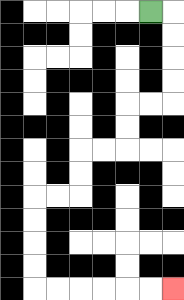{'start': '[6, 0]', 'end': '[7, 12]', 'path_directions': 'R,D,D,D,D,L,L,D,D,L,L,D,D,L,L,D,D,D,D,R,R,R,R,R,R', 'path_coordinates': '[[6, 0], [7, 0], [7, 1], [7, 2], [7, 3], [7, 4], [6, 4], [5, 4], [5, 5], [5, 6], [4, 6], [3, 6], [3, 7], [3, 8], [2, 8], [1, 8], [1, 9], [1, 10], [1, 11], [1, 12], [2, 12], [3, 12], [4, 12], [5, 12], [6, 12], [7, 12]]'}